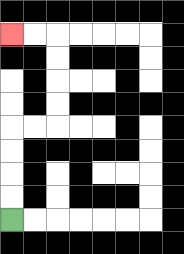{'start': '[0, 9]', 'end': '[0, 1]', 'path_directions': 'U,U,U,U,R,R,U,U,U,U,L,L', 'path_coordinates': '[[0, 9], [0, 8], [0, 7], [0, 6], [0, 5], [1, 5], [2, 5], [2, 4], [2, 3], [2, 2], [2, 1], [1, 1], [0, 1]]'}